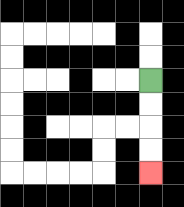{'start': '[6, 3]', 'end': '[6, 7]', 'path_directions': 'D,D,D,D', 'path_coordinates': '[[6, 3], [6, 4], [6, 5], [6, 6], [6, 7]]'}